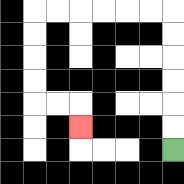{'start': '[7, 6]', 'end': '[3, 5]', 'path_directions': 'U,U,U,U,U,U,L,L,L,L,L,L,D,D,D,D,R,R,D', 'path_coordinates': '[[7, 6], [7, 5], [7, 4], [7, 3], [7, 2], [7, 1], [7, 0], [6, 0], [5, 0], [4, 0], [3, 0], [2, 0], [1, 0], [1, 1], [1, 2], [1, 3], [1, 4], [2, 4], [3, 4], [3, 5]]'}